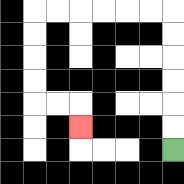{'start': '[7, 6]', 'end': '[3, 5]', 'path_directions': 'U,U,U,U,U,U,L,L,L,L,L,L,D,D,D,D,R,R,D', 'path_coordinates': '[[7, 6], [7, 5], [7, 4], [7, 3], [7, 2], [7, 1], [7, 0], [6, 0], [5, 0], [4, 0], [3, 0], [2, 0], [1, 0], [1, 1], [1, 2], [1, 3], [1, 4], [2, 4], [3, 4], [3, 5]]'}